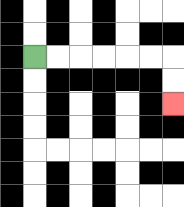{'start': '[1, 2]', 'end': '[7, 4]', 'path_directions': 'R,R,R,R,R,R,D,D', 'path_coordinates': '[[1, 2], [2, 2], [3, 2], [4, 2], [5, 2], [6, 2], [7, 2], [7, 3], [7, 4]]'}